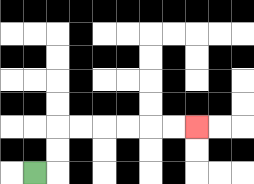{'start': '[1, 7]', 'end': '[8, 5]', 'path_directions': 'R,U,U,R,R,R,R,R,R', 'path_coordinates': '[[1, 7], [2, 7], [2, 6], [2, 5], [3, 5], [4, 5], [5, 5], [6, 5], [7, 5], [8, 5]]'}